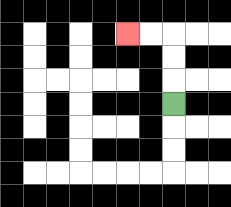{'start': '[7, 4]', 'end': '[5, 1]', 'path_directions': 'U,U,U,L,L', 'path_coordinates': '[[7, 4], [7, 3], [7, 2], [7, 1], [6, 1], [5, 1]]'}